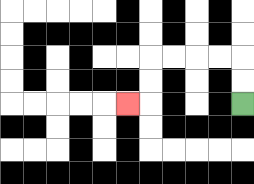{'start': '[10, 4]', 'end': '[5, 4]', 'path_directions': 'U,U,L,L,L,L,D,D,L', 'path_coordinates': '[[10, 4], [10, 3], [10, 2], [9, 2], [8, 2], [7, 2], [6, 2], [6, 3], [6, 4], [5, 4]]'}